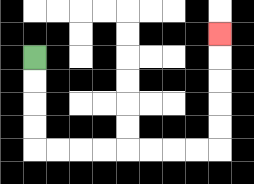{'start': '[1, 2]', 'end': '[9, 1]', 'path_directions': 'D,D,D,D,R,R,R,R,R,R,R,R,U,U,U,U,U', 'path_coordinates': '[[1, 2], [1, 3], [1, 4], [1, 5], [1, 6], [2, 6], [3, 6], [4, 6], [5, 6], [6, 6], [7, 6], [8, 6], [9, 6], [9, 5], [9, 4], [9, 3], [9, 2], [9, 1]]'}